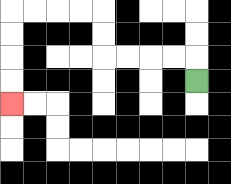{'start': '[8, 3]', 'end': '[0, 4]', 'path_directions': 'U,L,L,L,L,U,U,L,L,L,L,D,D,D,D', 'path_coordinates': '[[8, 3], [8, 2], [7, 2], [6, 2], [5, 2], [4, 2], [4, 1], [4, 0], [3, 0], [2, 0], [1, 0], [0, 0], [0, 1], [0, 2], [0, 3], [0, 4]]'}